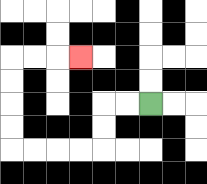{'start': '[6, 4]', 'end': '[3, 2]', 'path_directions': 'L,L,D,D,L,L,L,L,U,U,U,U,R,R,R', 'path_coordinates': '[[6, 4], [5, 4], [4, 4], [4, 5], [4, 6], [3, 6], [2, 6], [1, 6], [0, 6], [0, 5], [0, 4], [0, 3], [0, 2], [1, 2], [2, 2], [3, 2]]'}